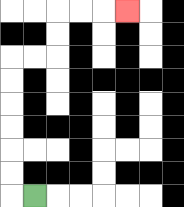{'start': '[1, 8]', 'end': '[5, 0]', 'path_directions': 'L,U,U,U,U,U,U,R,R,U,U,R,R,R', 'path_coordinates': '[[1, 8], [0, 8], [0, 7], [0, 6], [0, 5], [0, 4], [0, 3], [0, 2], [1, 2], [2, 2], [2, 1], [2, 0], [3, 0], [4, 0], [5, 0]]'}